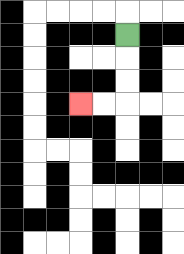{'start': '[5, 1]', 'end': '[3, 4]', 'path_directions': 'D,D,D,L,L', 'path_coordinates': '[[5, 1], [5, 2], [5, 3], [5, 4], [4, 4], [3, 4]]'}